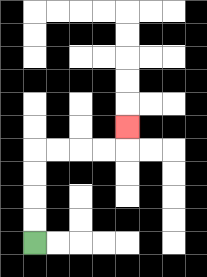{'start': '[1, 10]', 'end': '[5, 5]', 'path_directions': 'U,U,U,U,R,R,R,R,U', 'path_coordinates': '[[1, 10], [1, 9], [1, 8], [1, 7], [1, 6], [2, 6], [3, 6], [4, 6], [5, 6], [5, 5]]'}